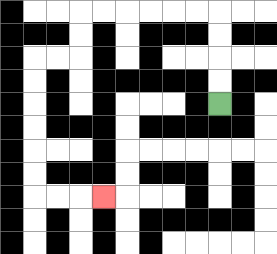{'start': '[9, 4]', 'end': '[4, 8]', 'path_directions': 'U,U,U,U,L,L,L,L,L,L,D,D,L,L,D,D,D,D,D,D,R,R,R', 'path_coordinates': '[[9, 4], [9, 3], [9, 2], [9, 1], [9, 0], [8, 0], [7, 0], [6, 0], [5, 0], [4, 0], [3, 0], [3, 1], [3, 2], [2, 2], [1, 2], [1, 3], [1, 4], [1, 5], [1, 6], [1, 7], [1, 8], [2, 8], [3, 8], [4, 8]]'}